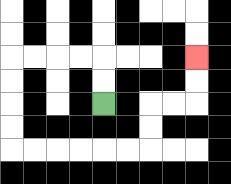{'start': '[4, 4]', 'end': '[8, 2]', 'path_directions': 'U,U,L,L,L,L,D,D,D,D,R,R,R,R,R,R,U,U,R,R,U,U', 'path_coordinates': '[[4, 4], [4, 3], [4, 2], [3, 2], [2, 2], [1, 2], [0, 2], [0, 3], [0, 4], [0, 5], [0, 6], [1, 6], [2, 6], [3, 6], [4, 6], [5, 6], [6, 6], [6, 5], [6, 4], [7, 4], [8, 4], [8, 3], [8, 2]]'}